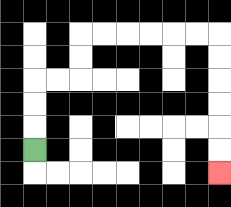{'start': '[1, 6]', 'end': '[9, 7]', 'path_directions': 'U,U,U,R,R,U,U,R,R,R,R,R,R,D,D,D,D,D,D', 'path_coordinates': '[[1, 6], [1, 5], [1, 4], [1, 3], [2, 3], [3, 3], [3, 2], [3, 1], [4, 1], [5, 1], [6, 1], [7, 1], [8, 1], [9, 1], [9, 2], [9, 3], [9, 4], [9, 5], [9, 6], [9, 7]]'}